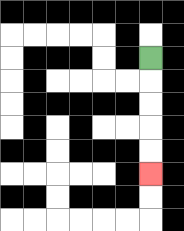{'start': '[6, 2]', 'end': '[6, 7]', 'path_directions': 'D,D,D,D,D', 'path_coordinates': '[[6, 2], [6, 3], [6, 4], [6, 5], [6, 6], [6, 7]]'}